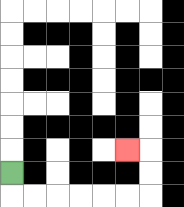{'start': '[0, 7]', 'end': '[5, 6]', 'path_directions': 'D,R,R,R,R,R,R,U,U,L', 'path_coordinates': '[[0, 7], [0, 8], [1, 8], [2, 8], [3, 8], [4, 8], [5, 8], [6, 8], [6, 7], [6, 6], [5, 6]]'}